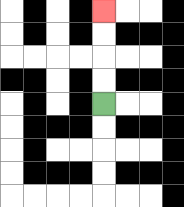{'start': '[4, 4]', 'end': '[4, 0]', 'path_directions': 'U,U,U,U', 'path_coordinates': '[[4, 4], [4, 3], [4, 2], [4, 1], [4, 0]]'}